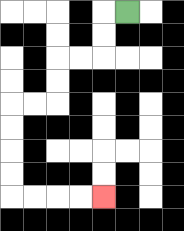{'start': '[5, 0]', 'end': '[4, 8]', 'path_directions': 'L,D,D,L,L,D,D,L,L,D,D,D,D,R,R,R,R', 'path_coordinates': '[[5, 0], [4, 0], [4, 1], [4, 2], [3, 2], [2, 2], [2, 3], [2, 4], [1, 4], [0, 4], [0, 5], [0, 6], [0, 7], [0, 8], [1, 8], [2, 8], [3, 8], [4, 8]]'}